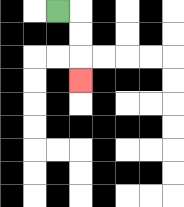{'start': '[2, 0]', 'end': '[3, 3]', 'path_directions': 'R,D,D,D', 'path_coordinates': '[[2, 0], [3, 0], [3, 1], [3, 2], [3, 3]]'}